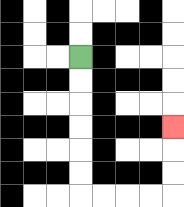{'start': '[3, 2]', 'end': '[7, 5]', 'path_directions': 'D,D,D,D,D,D,R,R,R,R,U,U,U', 'path_coordinates': '[[3, 2], [3, 3], [3, 4], [3, 5], [3, 6], [3, 7], [3, 8], [4, 8], [5, 8], [6, 8], [7, 8], [7, 7], [7, 6], [7, 5]]'}